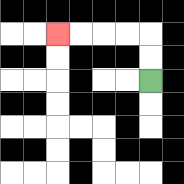{'start': '[6, 3]', 'end': '[2, 1]', 'path_directions': 'U,U,L,L,L,L', 'path_coordinates': '[[6, 3], [6, 2], [6, 1], [5, 1], [4, 1], [3, 1], [2, 1]]'}